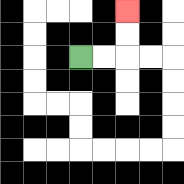{'start': '[3, 2]', 'end': '[5, 0]', 'path_directions': 'R,R,U,U', 'path_coordinates': '[[3, 2], [4, 2], [5, 2], [5, 1], [5, 0]]'}